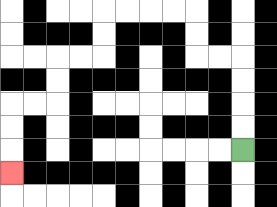{'start': '[10, 6]', 'end': '[0, 7]', 'path_directions': 'U,U,U,U,L,L,U,U,L,L,L,L,D,D,L,L,D,D,L,L,D,D,D', 'path_coordinates': '[[10, 6], [10, 5], [10, 4], [10, 3], [10, 2], [9, 2], [8, 2], [8, 1], [8, 0], [7, 0], [6, 0], [5, 0], [4, 0], [4, 1], [4, 2], [3, 2], [2, 2], [2, 3], [2, 4], [1, 4], [0, 4], [0, 5], [0, 6], [0, 7]]'}